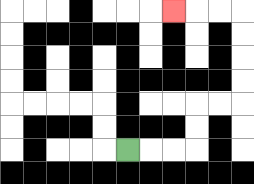{'start': '[5, 6]', 'end': '[7, 0]', 'path_directions': 'R,R,R,U,U,R,R,U,U,U,U,L,L,L', 'path_coordinates': '[[5, 6], [6, 6], [7, 6], [8, 6], [8, 5], [8, 4], [9, 4], [10, 4], [10, 3], [10, 2], [10, 1], [10, 0], [9, 0], [8, 0], [7, 0]]'}